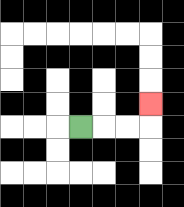{'start': '[3, 5]', 'end': '[6, 4]', 'path_directions': 'R,R,R,U', 'path_coordinates': '[[3, 5], [4, 5], [5, 5], [6, 5], [6, 4]]'}